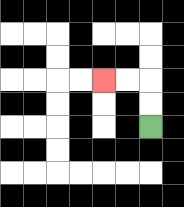{'start': '[6, 5]', 'end': '[4, 3]', 'path_directions': 'U,U,L,L', 'path_coordinates': '[[6, 5], [6, 4], [6, 3], [5, 3], [4, 3]]'}